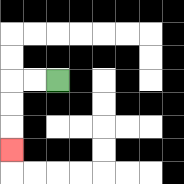{'start': '[2, 3]', 'end': '[0, 6]', 'path_directions': 'L,L,D,D,D', 'path_coordinates': '[[2, 3], [1, 3], [0, 3], [0, 4], [0, 5], [0, 6]]'}